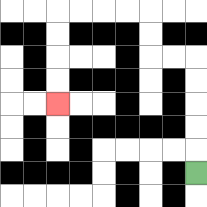{'start': '[8, 7]', 'end': '[2, 4]', 'path_directions': 'U,U,U,U,U,L,L,U,U,L,L,L,L,D,D,D,D', 'path_coordinates': '[[8, 7], [8, 6], [8, 5], [8, 4], [8, 3], [8, 2], [7, 2], [6, 2], [6, 1], [6, 0], [5, 0], [4, 0], [3, 0], [2, 0], [2, 1], [2, 2], [2, 3], [2, 4]]'}